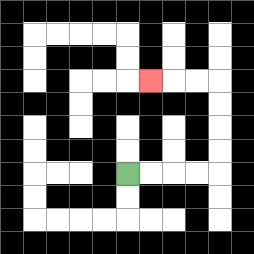{'start': '[5, 7]', 'end': '[6, 3]', 'path_directions': 'R,R,R,R,U,U,U,U,L,L,L', 'path_coordinates': '[[5, 7], [6, 7], [7, 7], [8, 7], [9, 7], [9, 6], [9, 5], [9, 4], [9, 3], [8, 3], [7, 3], [6, 3]]'}